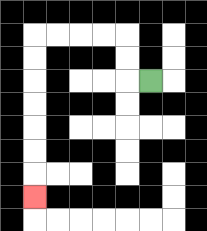{'start': '[6, 3]', 'end': '[1, 8]', 'path_directions': 'L,U,U,L,L,L,L,D,D,D,D,D,D,D', 'path_coordinates': '[[6, 3], [5, 3], [5, 2], [5, 1], [4, 1], [3, 1], [2, 1], [1, 1], [1, 2], [1, 3], [1, 4], [1, 5], [1, 6], [1, 7], [1, 8]]'}